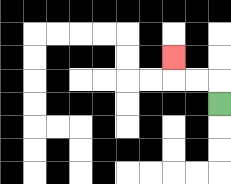{'start': '[9, 4]', 'end': '[7, 2]', 'path_directions': 'U,L,L,U', 'path_coordinates': '[[9, 4], [9, 3], [8, 3], [7, 3], [7, 2]]'}